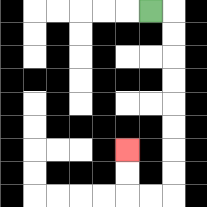{'start': '[6, 0]', 'end': '[5, 6]', 'path_directions': 'R,D,D,D,D,D,D,D,D,L,L,U,U', 'path_coordinates': '[[6, 0], [7, 0], [7, 1], [7, 2], [7, 3], [7, 4], [7, 5], [7, 6], [7, 7], [7, 8], [6, 8], [5, 8], [5, 7], [5, 6]]'}